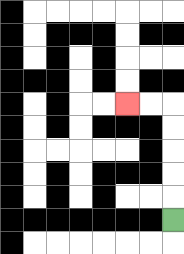{'start': '[7, 9]', 'end': '[5, 4]', 'path_directions': 'U,U,U,U,U,L,L', 'path_coordinates': '[[7, 9], [7, 8], [7, 7], [7, 6], [7, 5], [7, 4], [6, 4], [5, 4]]'}